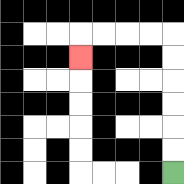{'start': '[7, 7]', 'end': '[3, 2]', 'path_directions': 'U,U,U,U,U,U,L,L,L,L,D', 'path_coordinates': '[[7, 7], [7, 6], [7, 5], [7, 4], [7, 3], [7, 2], [7, 1], [6, 1], [5, 1], [4, 1], [3, 1], [3, 2]]'}